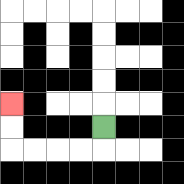{'start': '[4, 5]', 'end': '[0, 4]', 'path_directions': 'D,L,L,L,L,U,U', 'path_coordinates': '[[4, 5], [4, 6], [3, 6], [2, 6], [1, 6], [0, 6], [0, 5], [0, 4]]'}